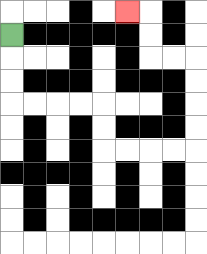{'start': '[0, 1]', 'end': '[5, 0]', 'path_directions': 'D,D,D,R,R,R,R,D,D,R,R,R,R,U,U,U,U,L,L,U,U,L', 'path_coordinates': '[[0, 1], [0, 2], [0, 3], [0, 4], [1, 4], [2, 4], [3, 4], [4, 4], [4, 5], [4, 6], [5, 6], [6, 6], [7, 6], [8, 6], [8, 5], [8, 4], [8, 3], [8, 2], [7, 2], [6, 2], [6, 1], [6, 0], [5, 0]]'}